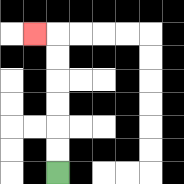{'start': '[2, 7]', 'end': '[1, 1]', 'path_directions': 'U,U,U,U,U,U,L', 'path_coordinates': '[[2, 7], [2, 6], [2, 5], [2, 4], [2, 3], [2, 2], [2, 1], [1, 1]]'}